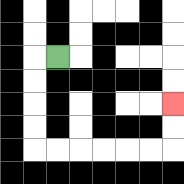{'start': '[2, 2]', 'end': '[7, 4]', 'path_directions': 'L,D,D,D,D,R,R,R,R,R,R,U,U', 'path_coordinates': '[[2, 2], [1, 2], [1, 3], [1, 4], [1, 5], [1, 6], [2, 6], [3, 6], [4, 6], [5, 6], [6, 6], [7, 6], [7, 5], [7, 4]]'}